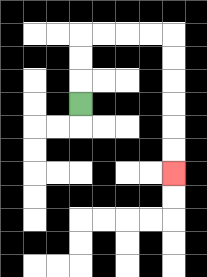{'start': '[3, 4]', 'end': '[7, 7]', 'path_directions': 'U,U,U,R,R,R,R,D,D,D,D,D,D', 'path_coordinates': '[[3, 4], [3, 3], [3, 2], [3, 1], [4, 1], [5, 1], [6, 1], [7, 1], [7, 2], [7, 3], [7, 4], [7, 5], [7, 6], [7, 7]]'}